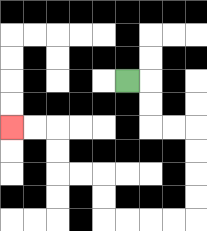{'start': '[5, 3]', 'end': '[0, 5]', 'path_directions': 'R,D,D,R,R,D,D,D,D,L,L,L,L,U,U,L,L,U,U,L,L', 'path_coordinates': '[[5, 3], [6, 3], [6, 4], [6, 5], [7, 5], [8, 5], [8, 6], [8, 7], [8, 8], [8, 9], [7, 9], [6, 9], [5, 9], [4, 9], [4, 8], [4, 7], [3, 7], [2, 7], [2, 6], [2, 5], [1, 5], [0, 5]]'}